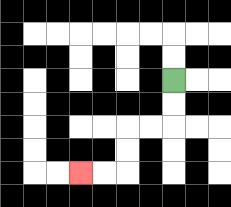{'start': '[7, 3]', 'end': '[3, 7]', 'path_directions': 'D,D,L,L,D,D,L,L', 'path_coordinates': '[[7, 3], [7, 4], [7, 5], [6, 5], [5, 5], [5, 6], [5, 7], [4, 7], [3, 7]]'}